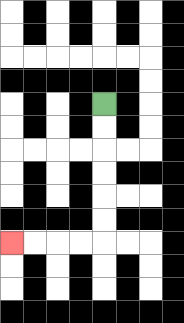{'start': '[4, 4]', 'end': '[0, 10]', 'path_directions': 'D,D,D,D,D,D,L,L,L,L', 'path_coordinates': '[[4, 4], [4, 5], [4, 6], [4, 7], [4, 8], [4, 9], [4, 10], [3, 10], [2, 10], [1, 10], [0, 10]]'}